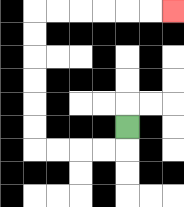{'start': '[5, 5]', 'end': '[7, 0]', 'path_directions': 'D,L,L,L,L,U,U,U,U,U,U,R,R,R,R,R,R', 'path_coordinates': '[[5, 5], [5, 6], [4, 6], [3, 6], [2, 6], [1, 6], [1, 5], [1, 4], [1, 3], [1, 2], [1, 1], [1, 0], [2, 0], [3, 0], [4, 0], [5, 0], [6, 0], [7, 0]]'}